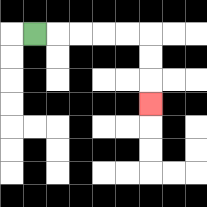{'start': '[1, 1]', 'end': '[6, 4]', 'path_directions': 'R,R,R,R,R,D,D,D', 'path_coordinates': '[[1, 1], [2, 1], [3, 1], [4, 1], [5, 1], [6, 1], [6, 2], [6, 3], [6, 4]]'}